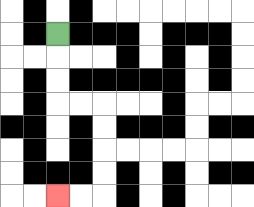{'start': '[2, 1]', 'end': '[2, 8]', 'path_directions': 'D,D,D,R,R,D,D,D,D,L,L', 'path_coordinates': '[[2, 1], [2, 2], [2, 3], [2, 4], [3, 4], [4, 4], [4, 5], [4, 6], [4, 7], [4, 8], [3, 8], [2, 8]]'}